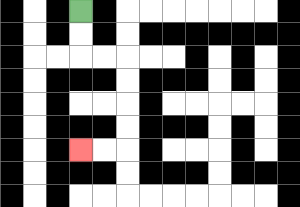{'start': '[3, 0]', 'end': '[3, 6]', 'path_directions': 'D,D,R,R,D,D,D,D,L,L', 'path_coordinates': '[[3, 0], [3, 1], [3, 2], [4, 2], [5, 2], [5, 3], [5, 4], [5, 5], [5, 6], [4, 6], [3, 6]]'}